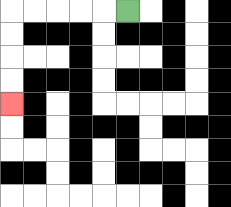{'start': '[5, 0]', 'end': '[0, 4]', 'path_directions': 'L,L,L,L,L,D,D,D,D', 'path_coordinates': '[[5, 0], [4, 0], [3, 0], [2, 0], [1, 0], [0, 0], [0, 1], [0, 2], [0, 3], [0, 4]]'}